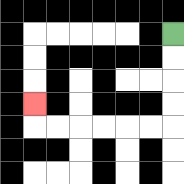{'start': '[7, 1]', 'end': '[1, 4]', 'path_directions': 'D,D,D,D,L,L,L,L,L,L,U', 'path_coordinates': '[[7, 1], [7, 2], [7, 3], [7, 4], [7, 5], [6, 5], [5, 5], [4, 5], [3, 5], [2, 5], [1, 5], [1, 4]]'}